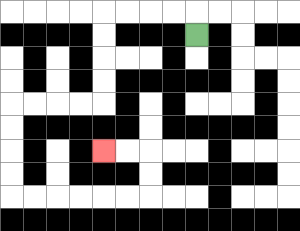{'start': '[8, 1]', 'end': '[4, 6]', 'path_directions': 'U,L,L,L,L,D,D,D,D,L,L,L,L,D,D,D,D,R,R,R,R,R,R,U,U,L,L', 'path_coordinates': '[[8, 1], [8, 0], [7, 0], [6, 0], [5, 0], [4, 0], [4, 1], [4, 2], [4, 3], [4, 4], [3, 4], [2, 4], [1, 4], [0, 4], [0, 5], [0, 6], [0, 7], [0, 8], [1, 8], [2, 8], [3, 8], [4, 8], [5, 8], [6, 8], [6, 7], [6, 6], [5, 6], [4, 6]]'}